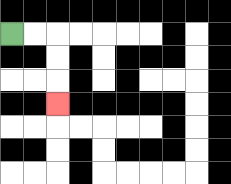{'start': '[0, 1]', 'end': '[2, 4]', 'path_directions': 'R,R,D,D,D', 'path_coordinates': '[[0, 1], [1, 1], [2, 1], [2, 2], [2, 3], [2, 4]]'}